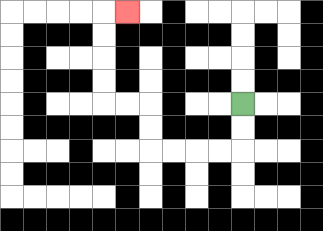{'start': '[10, 4]', 'end': '[5, 0]', 'path_directions': 'D,D,L,L,L,L,U,U,L,L,U,U,U,U,R', 'path_coordinates': '[[10, 4], [10, 5], [10, 6], [9, 6], [8, 6], [7, 6], [6, 6], [6, 5], [6, 4], [5, 4], [4, 4], [4, 3], [4, 2], [4, 1], [4, 0], [5, 0]]'}